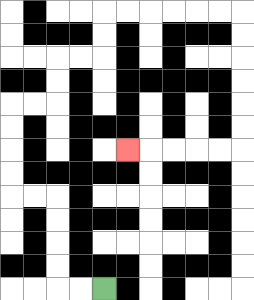{'start': '[4, 12]', 'end': '[5, 6]', 'path_directions': 'L,L,U,U,U,U,L,L,U,U,U,U,R,R,U,U,R,R,U,U,R,R,R,R,R,R,D,D,D,D,D,D,L,L,L,L,L', 'path_coordinates': '[[4, 12], [3, 12], [2, 12], [2, 11], [2, 10], [2, 9], [2, 8], [1, 8], [0, 8], [0, 7], [0, 6], [0, 5], [0, 4], [1, 4], [2, 4], [2, 3], [2, 2], [3, 2], [4, 2], [4, 1], [4, 0], [5, 0], [6, 0], [7, 0], [8, 0], [9, 0], [10, 0], [10, 1], [10, 2], [10, 3], [10, 4], [10, 5], [10, 6], [9, 6], [8, 6], [7, 6], [6, 6], [5, 6]]'}